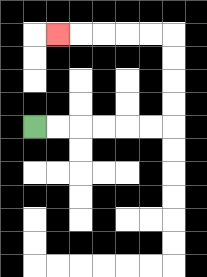{'start': '[1, 5]', 'end': '[2, 1]', 'path_directions': 'R,R,R,R,R,R,U,U,U,U,L,L,L,L,L', 'path_coordinates': '[[1, 5], [2, 5], [3, 5], [4, 5], [5, 5], [6, 5], [7, 5], [7, 4], [7, 3], [7, 2], [7, 1], [6, 1], [5, 1], [4, 1], [3, 1], [2, 1]]'}